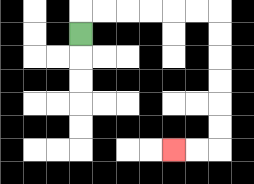{'start': '[3, 1]', 'end': '[7, 6]', 'path_directions': 'U,R,R,R,R,R,R,D,D,D,D,D,D,L,L', 'path_coordinates': '[[3, 1], [3, 0], [4, 0], [5, 0], [6, 0], [7, 0], [8, 0], [9, 0], [9, 1], [9, 2], [9, 3], [9, 4], [9, 5], [9, 6], [8, 6], [7, 6]]'}